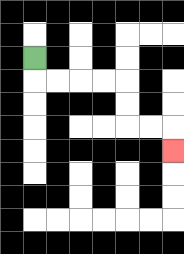{'start': '[1, 2]', 'end': '[7, 6]', 'path_directions': 'D,R,R,R,R,D,D,R,R,D', 'path_coordinates': '[[1, 2], [1, 3], [2, 3], [3, 3], [4, 3], [5, 3], [5, 4], [5, 5], [6, 5], [7, 5], [7, 6]]'}